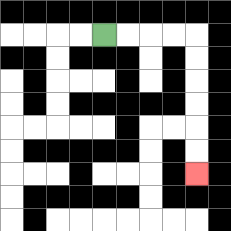{'start': '[4, 1]', 'end': '[8, 7]', 'path_directions': 'R,R,R,R,D,D,D,D,D,D', 'path_coordinates': '[[4, 1], [5, 1], [6, 1], [7, 1], [8, 1], [8, 2], [8, 3], [8, 4], [8, 5], [8, 6], [8, 7]]'}